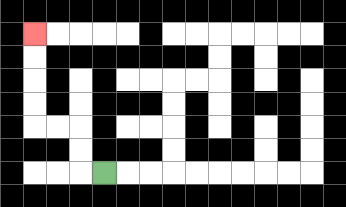{'start': '[4, 7]', 'end': '[1, 1]', 'path_directions': 'L,U,U,L,L,U,U,U,U', 'path_coordinates': '[[4, 7], [3, 7], [3, 6], [3, 5], [2, 5], [1, 5], [1, 4], [1, 3], [1, 2], [1, 1]]'}